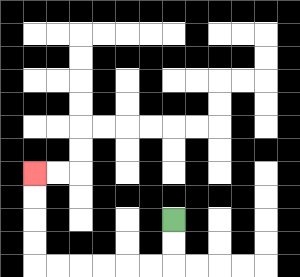{'start': '[7, 9]', 'end': '[1, 7]', 'path_directions': 'D,D,L,L,L,L,L,L,U,U,U,U', 'path_coordinates': '[[7, 9], [7, 10], [7, 11], [6, 11], [5, 11], [4, 11], [3, 11], [2, 11], [1, 11], [1, 10], [1, 9], [1, 8], [1, 7]]'}